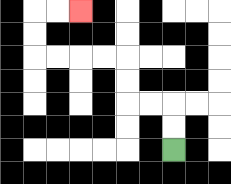{'start': '[7, 6]', 'end': '[3, 0]', 'path_directions': 'U,U,L,L,U,U,L,L,L,L,U,U,R,R', 'path_coordinates': '[[7, 6], [7, 5], [7, 4], [6, 4], [5, 4], [5, 3], [5, 2], [4, 2], [3, 2], [2, 2], [1, 2], [1, 1], [1, 0], [2, 0], [3, 0]]'}